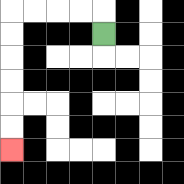{'start': '[4, 1]', 'end': '[0, 6]', 'path_directions': 'U,L,L,L,L,D,D,D,D,D,D', 'path_coordinates': '[[4, 1], [4, 0], [3, 0], [2, 0], [1, 0], [0, 0], [0, 1], [0, 2], [0, 3], [0, 4], [0, 5], [0, 6]]'}